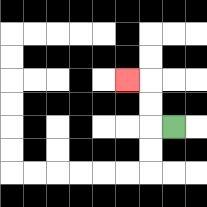{'start': '[7, 5]', 'end': '[5, 3]', 'path_directions': 'L,U,U,L', 'path_coordinates': '[[7, 5], [6, 5], [6, 4], [6, 3], [5, 3]]'}